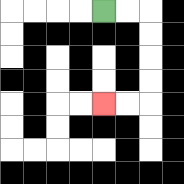{'start': '[4, 0]', 'end': '[4, 4]', 'path_directions': 'R,R,D,D,D,D,L,L', 'path_coordinates': '[[4, 0], [5, 0], [6, 0], [6, 1], [6, 2], [6, 3], [6, 4], [5, 4], [4, 4]]'}